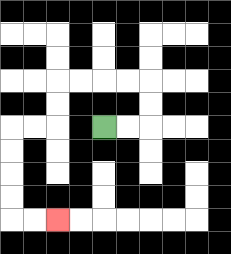{'start': '[4, 5]', 'end': '[2, 9]', 'path_directions': 'R,R,U,U,L,L,L,L,D,D,L,L,D,D,D,D,R,R', 'path_coordinates': '[[4, 5], [5, 5], [6, 5], [6, 4], [6, 3], [5, 3], [4, 3], [3, 3], [2, 3], [2, 4], [2, 5], [1, 5], [0, 5], [0, 6], [0, 7], [0, 8], [0, 9], [1, 9], [2, 9]]'}